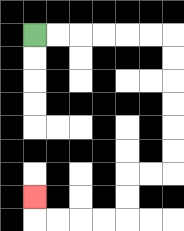{'start': '[1, 1]', 'end': '[1, 8]', 'path_directions': 'R,R,R,R,R,R,D,D,D,D,D,D,L,L,D,D,L,L,L,L,U', 'path_coordinates': '[[1, 1], [2, 1], [3, 1], [4, 1], [5, 1], [6, 1], [7, 1], [7, 2], [7, 3], [7, 4], [7, 5], [7, 6], [7, 7], [6, 7], [5, 7], [5, 8], [5, 9], [4, 9], [3, 9], [2, 9], [1, 9], [1, 8]]'}